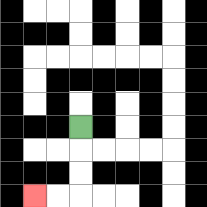{'start': '[3, 5]', 'end': '[1, 8]', 'path_directions': 'D,D,D,L,L', 'path_coordinates': '[[3, 5], [3, 6], [3, 7], [3, 8], [2, 8], [1, 8]]'}